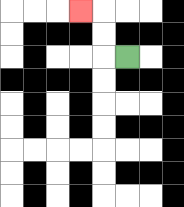{'start': '[5, 2]', 'end': '[3, 0]', 'path_directions': 'L,U,U,L', 'path_coordinates': '[[5, 2], [4, 2], [4, 1], [4, 0], [3, 0]]'}